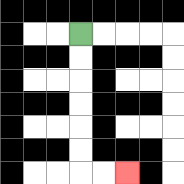{'start': '[3, 1]', 'end': '[5, 7]', 'path_directions': 'D,D,D,D,D,D,R,R', 'path_coordinates': '[[3, 1], [3, 2], [3, 3], [3, 4], [3, 5], [3, 6], [3, 7], [4, 7], [5, 7]]'}